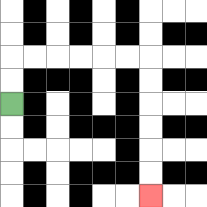{'start': '[0, 4]', 'end': '[6, 8]', 'path_directions': 'U,U,R,R,R,R,R,R,D,D,D,D,D,D', 'path_coordinates': '[[0, 4], [0, 3], [0, 2], [1, 2], [2, 2], [3, 2], [4, 2], [5, 2], [6, 2], [6, 3], [6, 4], [6, 5], [6, 6], [6, 7], [6, 8]]'}